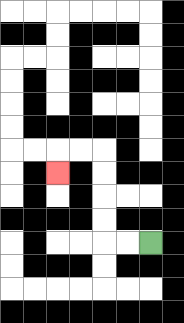{'start': '[6, 10]', 'end': '[2, 7]', 'path_directions': 'L,L,U,U,U,U,L,L,D', 'path_coordinates': '[[6, 10], [5, 10], [4, 10], [4, 9], [4, 8], [4, 7], [4, 6], [3, 6], [2, 6], [2, 7]]'}